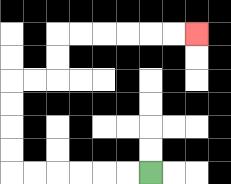{'start': '[6, 7]', 'end': '[8, 1]', 'path_directions': 'L,L,L,L,L,L,U,U,U,U,R,R,U,U,R,R,R,R,R,R', 'path_coordinates': '[[6, 7], [5, 7], [4, 7], [3, 7], [2, 7], [1, 7], [0, 7], [0, 6], [0, 5], [0, 4], [0, 3], [1, 3], [2, 3], [2, 2], [2, 1], [3, 1], [4, 1], [5, 1], [6, 1], [7, 1], [8, 1]]'}